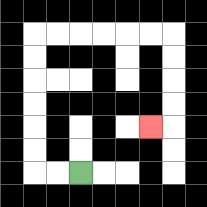{'start': '[3, 7]', 'end': '[6, 5]', 'path_directions': 'L,L,U,U,U,U,U,U,R,R,R,R,R,R,D,D,D,D,L', 'path_coordinates': '[[3, 7], [2, 7], [1, 7], [1, 6], [1, 5], [1, 4], [1, 3], [1, 2], [1, 1], [2, 1], [3, 1], [4, 1], [5, 1], [6, 1], [7, 1], [7, 2], [7, 3], [7, 4], [7, 5], [6, 5]]'}